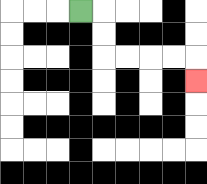{'start': '[3, 0]', 'end': '[8, 3]', 'path_directions': 'R,D,D,R,R,R,R,D', 'path_coordinates': '[[3, 0], [4, 0], [4, 1], [4, 2], [5, 2], [6, 2], [7, 2], [8, 2], [8, 3]]'}